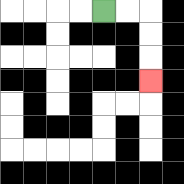{'start': '[4, 0]', 'end': '[6, 3]', 'path_directions': 'R,R,D,D,D', 'path_coordinates': '[[4, 0], [5, 0], [6, 0], [6, 1], [6, 2], [6, 3]]'}